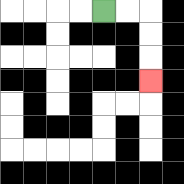{'start': '[4, 0]', 'end': '[6, 3]', 'path_directions': 'R,R,D,D,D', 'path_coordinates': '[[4, 0], [5, 0], [6, 0], [6, 1], [6, 2], [6, 3]]'}